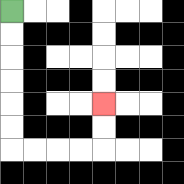{'start': '[0, 0]', 'end': '[4, 4]', 'path_directions': 'D,D,D,D,D,D,R,R,R,R,U,U', 'path_coordinates': '[[0, 0], [0, 1], [0, 2], [0, 3], [0, 4], [0, 5], [0, 6], [1, 6], [2, 6], [3, 6], [4, 6], [4, 5], [4, 4]]'}